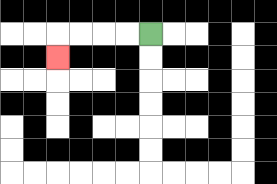{'start': '[6, 1]', 'end': '[2, 2]', 'path_directions': 'L,L,L,L,D', 'path_coordinates': '[[6, 1], [5, 1], [4, 1], [3, 1], [2, 1], [2, 2]]'}